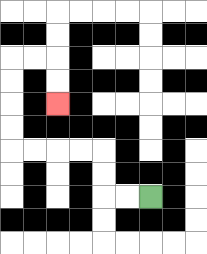{'start': '[6, 8]', 'end': '[2, 4]', 'path_directions': 'L,L,U,U,L,L,L,L,U,U,U,U,R,R,D,D', 'path_coordinates': '[[6, 8], [5, 8], [4, 8], [4, 7], [4, 6], [3, 6], [2, 6], [1, 6], [0, 6], [0, 5], [0, 4], [0, 3], [0, 2], [1, 2], [2, 2], [2, 3], [2, 4]]'}